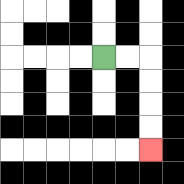{'start': '[4, 2]', 'end': '[6, 6]', 'path_directions': 'R,R,D,D,D,D', 'path_coordinates': '[[4, 2], [5, 2], [6, 2], [6, 3], [6, 4], [6, 5], [6, 6]]'}